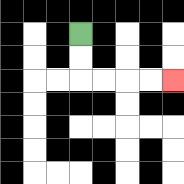{'start': '[3, 1]', 'end': '[7, 3]', 'path_directions': 'D,D,R,R,R,R', 'path_coordinates': '[[3, 1], [3, 2], [3, 3], [4, 3], [5, 3], [6, 3], [7, 3]]'}